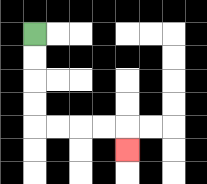{'start': '[1, 1]', 'end': '[5, 6]', 'path_directions': 'D,D,D,D,R,R,R,R,D', 'path_coordinates': '[[1, 1], [1, 2], [1, 3], [1, 4], [1, 5], [2, 5], [3, 5], [4, 5], [5, 5], [5, 6]]'}